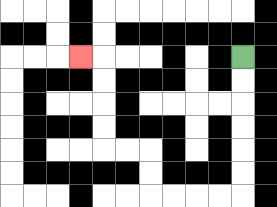{'start': '[10, 2]', 'end': '[3, 2]', 'path_directions': 'D,D,D,D,D,D,L,L,L,L,U,U,L,L,U,U,U,U,L', 'path_coordinates': '[[10, 2], [10, 3], [10, 4], [10, 5], [10, 6], [10, 7], [10, 8], [9, 8], [8, 8], [7, 8], [6, 8], [6, 7], [6, 6], [5, 6], [4, 6], [4, 5], [4, 4], [4, 3], [4, 2], [3, 2]]'}